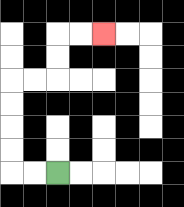{'start': '[2, 7]', 'end': '[4, 1]', 'path_directions': 'L,L,U,U,U,U,R,R,U,U,R,R', 'path_coordinates': '[[2, 7], [1, 7], [0, 7], [0, 6], [0, 5], [0, 4], [0, 3], [1, 3], [2, 3], [2, 2], [2, 1], [3, 1], [4, 1]]'}